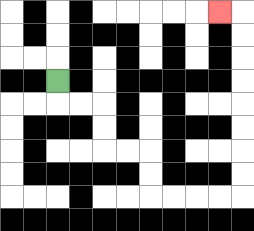{'start': '[2, 3]', 'end': '[9, 0]', 'path_directions': 'D,R,R,D,D,R,R,D,D,R,R,R,R,U,U,U,U,U,U,U,U,L', 'path_coordinates': '[[2, 3], [2, 4], [3, 4], [4, 4], [4, 5], [4, 6], [5, 6], [6, 6], [6, 7], [6, 8], [7, 8], [8, 8], [9, 8], [10, 8], [10, 7], [10, 6], [10, 5], [10, 4], [10, 3], [10, 2], [10, 1], [10, 0], [9, 0]]'}